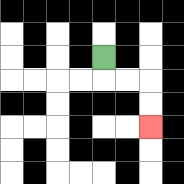{'start': '[4, 2]', 'end': '[6, 5]', 'path_directions': 'D,R,R,D,D', 'path_coordinates': '[[4, 2], [4, 3], [5, 3], [6, 3], [6, 4], [6, 5]]'}